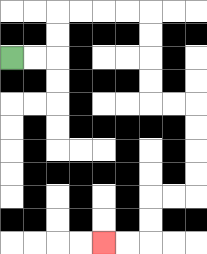{'start': '[0, 2]', 'end': '[4, 10]', 'path_directions': 'R,R,U,U,R,R,R,R,D,D,D,D,R,R,D,D,D,D,L,L,D,D,L,L', 'path_coordinates': '[[0, 2], [1, 2], [2, 2], [2, 1], [2, 0], [3, 0], [4, 0], [5, 0], [6, 0], [6, 1], [6, 2], [6, 3], [6, 4], [7, 4], [8, 4], [8, 5], [8, 6], [8, 7], [8, 8], [7, 8], [6, 8], [6, 9], [6, 10], [5, 10], [4, 10]]'}